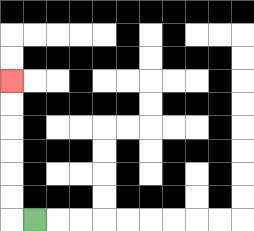{'start': '[1, 9]', 'end': '[0, 3]', 'path_directions': 'L,U,U,U,U,U,U', 'path_coordinates': '[[1, 9], [0, 9], [0, 8], [0, 7], [0, 6], [0, 5], [0, 4], [0, 3]]'}